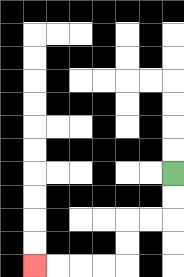{'start': '[7, 7]', 'end': '[1, 11]', 'path_directions': 'D,D,L,L,D,D,L,L,L,L', 'path_coordinates': '[[7, 7], [7, 8], [7, 9], [6, 9], [5, 9], [5, 10], [5, 11], [4, 11], [3, 11], [2, 11], [1, 11]]'}